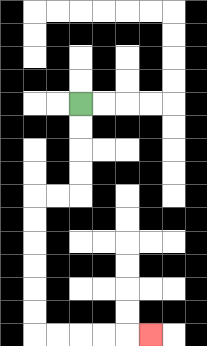{'start': '[3, 4]', 'end': '[6, 14]', 'path_directions': 'D,D,D,D,L,L,D,D,D,D,D,D,R,R,R,R,R', 'path_coordinates': '[[3, 4], [3, 5], [3, 6], [3, 7], [3, 8], [2, 8], [1, 8], [1, 9], [1, 10], [1, 11], [1, 12], [1, 13], [1, 14], [2, 14], [3, 14], [4, 14], [5, 14], [6, 14]]'}